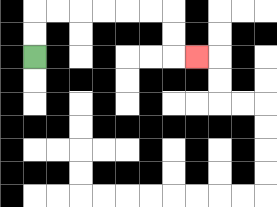{'start': '[1, 2]', 'end': '[8, 2]', 'path_directions': 'U,U,R,R,R,R,R,R,D,D,R', 'path_coordinates': '[[1, 2], [1, 1], [1, 0], [2, 0], [3, 0], [4, 0], [5, 0], [6, 0], [7, 0], [7, 1], [7, 2], [8, 2]]'}